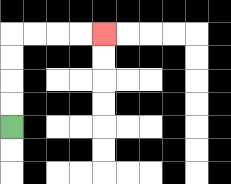{'start': '[0, 5]', 'end': '[4, 1]', 'path_directions': 'U,U,U,U,R,R,R,R', 'path_coordinates': '[[0, 5], [0, 4], [0, 3], [0, 2], [0, 1], [1, 1], [2, 1], [3, 1], [4, 1]]'}